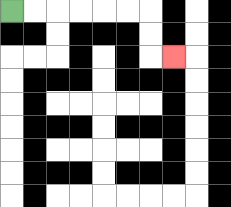{'start': '[0, 0]', 'end': '[7, 2]', 'path_directions': 'R,R,R,R,R,R,D,D,R', 'path_coordinates': '[[0, 0], [1, 0], [2, 0], [3, 0], [4, 0], [5, 0], [6, 0], [6, 1], [6, 2], [7, 2]]'}